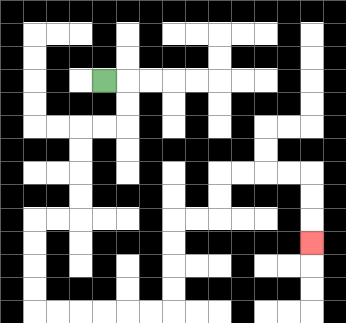{'start': '[4, 3]', 'end': '[13, 10]', 'path_directions': 'R,D,D,L,L,D,D,D,D,L,L,D,D,D,D,R,R,R,R,R,R,U,U,U,U,R,R,U,U,R,R,R,R,D,D,D', 'path_coordinates': '[[4, 3], [5, 3], [5, 4], [5, 5], [4, 5], [3, 5], [3, 6], [3, 7], [3, 8], [3, 9], [2, 9], [1, 9], [1, 10], [1, 11], [1, 12], [1, 13], [2, 13], [3, 13], [4, 13], [5, 13], [6, 13], [7, 13], [7, 12], [7, 11], [7, 10], [7, 9], [8, 9], [9, 9], [9, 8], [9, 7], [10, 7], [11, 7], [12, 7], [13, 7], [13, 8], [13, 9], [13, 10]]'}